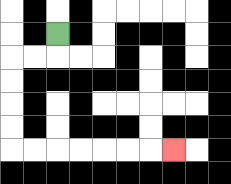{'start': '[2, 1]', 'end': '[7, 6]', 'path_directions': 'D,L,L,D,D,D,D,R,R,R,R,R,R,R', 'path_coordinates': '[[2, 1], [2, 2], [1, 2], [0, 2], [0, 3], [0, 4], [0, 5], [0, 6], [1, 6], [2, 6], [3, 6], [4, 6], [5, 6], [6, 6], [7, 6]]'}